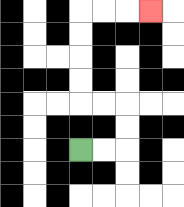{'start': '[3, 6]', 'end': '[6, 0]', 'path_directions': 'R,R,U,U,L,L,U,U,U,U,R,R,R', 'path_coordinates': '[[3, 6], [4, 6], [5, 6], [5, 5], [5, 4], [4, 4], [3, 4], [3, 3], [3, 2], [3, 1], [3, 0], [4, 0], [5, 0], [6, 0]]'}